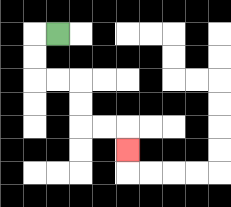{'start': '[2, 1]', 'end': '[5, 6]', 'path_directions': 'L,D,D,R,R,D,D,R,R,D', 'path_coordinates': '[[2, 1], [1, 1], [1, 2], [1, 3], [2, 3], [3, 3], [3, 4], [3, 5], [4, 5], [5, 5], [5, 6]]'}